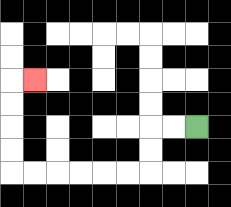{'start': '[8, 5]', 'end': '[1, 3]', 'path_directions': 'L,L,D,D,L,L,L,L,L,L,U,U,U,U,R', 'path_coordinates': '[[8, 5], [7, 5], [6, 5], [6, 6], [6, 7], [5, 7], [4, 7], [3, 7], [2, 7], [1, 7], [0, 7], [0, 6], [0, 5], [0, 4], [0, 3], [1, 3]]'}